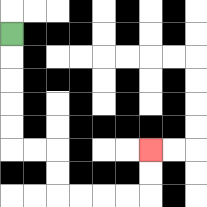{'start': '[0, 1]', 'end': '[6, 6]', 'path_directions': 'D,D,D,D,D,R,R,D,D,R,R,R,R,U,U', 'path_coordinates': '[[0, 1], [0, 2], [0, 3], [0, 4], [0, 5], [0, 6], [1, 6], [2, 6], [2, 7], [2, 8], [3, 8], [4, 8], [5, 8], [6, 8], [6, 7], [6, 6]]'}